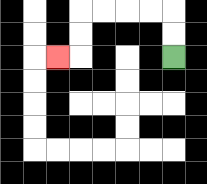{'start': '[7, 2]', 'end': '[2, 2]', 'path_directions': 'U,U,L,L,L,L,D,D,L', 'path_coordinates': '[[7, 2], [7, 1], [7, 0], [6, 0], [5, 0], [4, 0], [3, 0], [3, 1], [3, 2], [2, 2]]'}